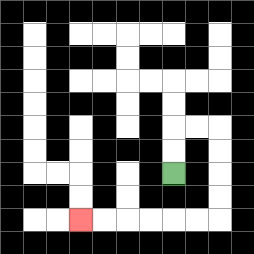{'start': '[7, 7]', 'end': '[3, 9]', 'path_directions': 'U,U,R,R,D,D,D,D,L,L,L,L,L,L', 'path_coordinates': '[[7, 7], [7, 6], [7, 5], [8, 5], [9, 5], [9, 6], [9, 7], [9, 8], [9, 9], [8, 9], [7, 9], [6, 9], [5, 9], [4, 9], [3, 9]]'}